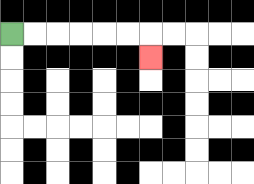{'start': '[0, 1]', 'end': '[6, 2]', 'path_directions': 'R,R,R,R,R,R,D', 'path_coordinates': '[[0, 1], [1, 1], [2, 1], [3, 1], [4, 1], [5, 1], [6, 1], [6, 2]]'}